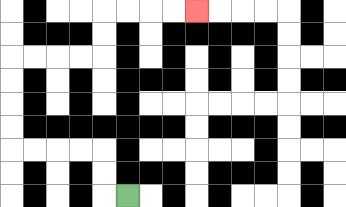{'start': '[5, 8]', 'end': '[8, 0]', 'path_directions': 'L,U,U,L,L,L,L,U,U,U,U,R,R,R,R,U,U,R,R,R,R', 'path_coordinates': '[[5, 8], [4, 8], [4, 7], [4, 6], [3, 6], [2, 6], [1, 6], [0, 6], [0, 5], [0, 4], [0, 3], [0, 2], [1, 2], [2, 2], [3, 2], [4, 2], [4, 1], [4, 0], [5, 0], [6, 0], [7, 0], [8, 0]]'}